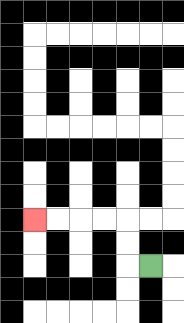{'start': '[6, 11]', 'end': '[1, 9]', 'path_directions': 'L,U,U,L,L,L,L', 'path_coordinates': '[[6, 11], [5, 11], [5, 10], [5, 9], [4, 9], [3, 9], [2, 9], [1, 9]]'}